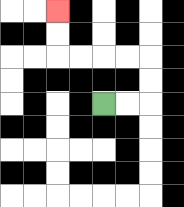{'start': '[4, 4]', 'end': '[2, 0]', 'path_directions': 'R,R,U,U,L,L,L,L,U,U', 'path_coordinates': '[[4, 4], [5, 4], [6, 4], [6, 3], [6, 2], [5, 2], [4, 2], [3, 2], [2, 2], [2, 1], [2, 0]]'}